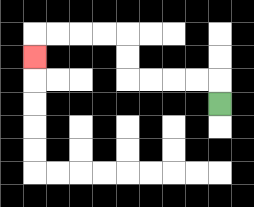{'start': '[9, 4]', 'end': '[1, 2]', 'path_directions': 'U,L,L,L,L,U,U,L,L,L,L,D', 'path_coordinates': '[[9, 4], [9, 3], [8, 3], [7, 3], [6, 3], [5, 3], [5, 2], [5, 1], [4, 1], [3, 1], [2, 1], [1, 1], [1, 2]]'}